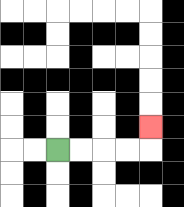{'start': '[2, 6]', 'end': '[6, 5]', 'path_directions': 'R,R,R,R,U', 'path_coordinates': '[[2, 6], [3, 6], [4, 6], [5, 6], [6, 6], [6, 5]]'}